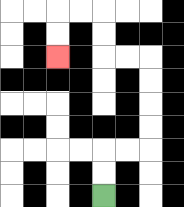{'start': '[4, 8]', 'end': '[2, 2]', 'path_directions': 'U,U,R,R,U,U,U,U,L,L,U,U,L,L,D,D', 'path_coordinates': '[[4, 8], [4, 7], [4, 6], [5, 6], [6, 6], [6, 5], [6, 4], [6, 3], [6, 2], [5, 2], [4, 2], [4, 1], [4, 0], [3, 0], [2, 0], [2, 1], [2, 2]]'}